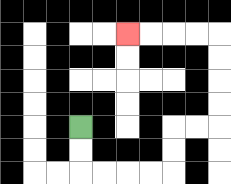{'start': '[3, 5]', 'end': '[5, 1]', 'path_directions': 'D,D,R,R,R,R,U,U,R,R,U,U,U,U,L,L,L,L', 'path_coordinates': '[[3, 5], [3, 6], [3, 7], [4, 7], [5, 7], [6, 7], [7, 7], [7, 6], [7, 5], [8, 5], [9, 5], [9, 4], [9, 3], [9, 2], [9, 1], [8, 1], [7, 1], [6, 1], [5, 1]]'}